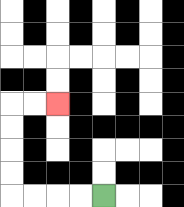{'start': '[4, 8]', 'end': '[2, 4]', 'path_directions': 'L,L,L,L,U,U,U,U,R,R', 'path_coordinates': '[[4, 8], [3, 8], [2, 8], [1, 8], [0, 8], [0, 7], [0, 6], [0, 5], [0, 4], [1, 4], [2, 4]]'}